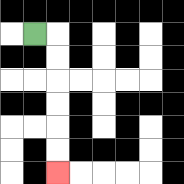{'start': '[1, 1]', 'end': '[2, 7]', 'path_directions': 'R,D,D,D,D,D,D', 'path_coordinates': '[[1, 1], [2, 1], [2, 2], [2, 3], [2, 4], [2, 5], [2, 6], [2, 7]]'}